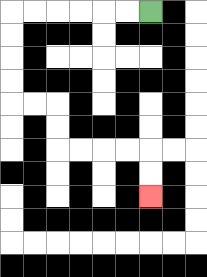{'start': '[6, 0]', 'end': '[6, 8]', 'path_directions': 'L,L,L,L,L,L,D,D,D,D,R,R,D,D,R,R,R,R,D,D', 'path_coordinates': '[[6, 0], [5, 0], [4, 0], [3, 0], [2, 0], [1, 0], [0, 0], [0, 1], [0, 2], [0, 3], [0, 4], [1, 4], [2, 4], [2, 5], [2, 6], [3, 6], [4, 6], [5, 6], [6, 6], [6, 7], [6, 8]]'}